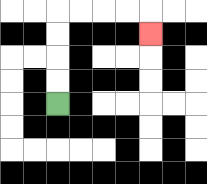{'start': '[2, 4]', 'end': '[6, 1]', 'path_directions': 'U,U,U,U,R,R,R,R,D', 'path_coordinates': '[[2, 4], [2, 3], [2, 2], [2, 1], [2, 0], [3, 0], [4, 0], [5, 0], [6, 0], [6, 1]]'}